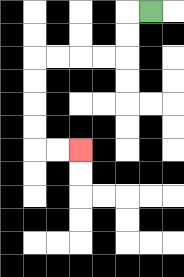{'start': '[6, 0]', 'end': '[3, 6]', 'path_directions': 'L,D,D,L,L,L,L,D,D,D,D,R,R', 'path_coordinates': '[[6, 0], [5, 0], [5, 1], [5, 2], [4, 2], [3, 2], [2, 2], [1, 2], [1, 3], [1, 4], [1, 5], [1, 6], [2, 6], [3, 6]]'}